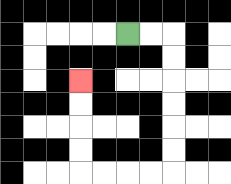{'start': '[5, 1]', 'end': '[3, 3]', 'path_directions': 'R,R,D,D,D,D,D,D,L,L,L,L,U,U,U,U', 'path_coordinates': '[[5, 1], [6, 1], [7, 1], [7, 2], [7, 3], [7, 4], [7, 5], [7, 6], [7, 7], [6, 7], [5, 7], [4, 7], [3, 7], [3, 6], [3, 5], [3, 4], [3, 3]]'}